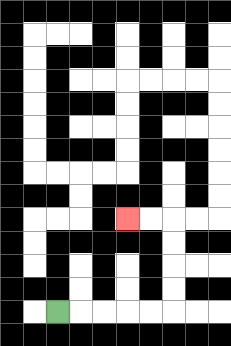{'start': '[2, 13]', 'end': '[5, 9]', 'path_directions': 'R,R,R,R,R,U,U,U,U,L,L', 'path_coordinates': '[[2, 13], [3, 13], [4, 13], [5, 13], [6, 13], [7, 13], [7, 12], [7, 11], [7, 10], [7, 9], [6, 9], [5, 9]]'}